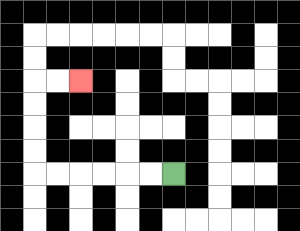{'start': '[7, 7]', 'end': '[3, 3]', 'path_directions': 'L,L,L,L,L,L,U,U,U,U,R,R', 'path_coordinates': '[[7, 7], [6, 7], [5, 7], [4, 7], [3, 7], [2, 7], [1, 7], [1, 6], [1, 5], [1, 4], [1, 3], [2, 3], [3, 3]]'}